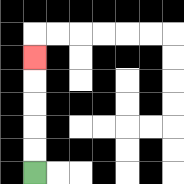{'start': '[1, 7]', 'end': '[1, 2]', 'path_directions': 'U,U,U,U,U', 'path_coordinates': '[[1, 7], [1, 6], [1, 5], [1, 4], [1, 3], [1, 2]]'}